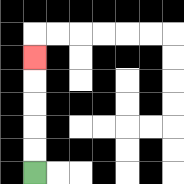{'start': '[1, 7]', 'end': '[1, 2]', 'path_directions': 'U,U,U,U,U', 'path_coordinates': '[[1, 7], [1, 6], [1, 5], [1, 4], [1, 3], [1, 2]]'}